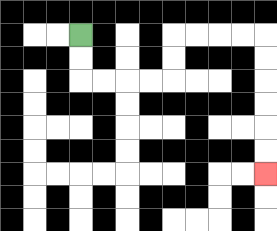{'start': '[3, 1]', 'end': '[11, 7]', 'path_directions': 'D,D,R,R,R,R,U,U,R,R,R,R,D,D,D,D,D,D', 'path_coordinates': '[[3, 1], [3, 2], [3, 3], [4, 3], [5, 3], [6, 3], [7, 3], [7, 2], [7, 1], [8, 1], [9, 1], [10, 1], [11, 1], [11, 2], [11, 3], [11, 4], [11, 5], [11, 6], [11, 7]]'}